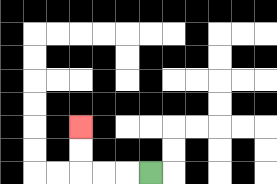{'start': '[6, 7]', 'end': '[3, 5]', 'path_directions': 'L,L,L,U,U', 'path_coordinates': '[[6, 7], [5, 7], [4, 7], [3, 7], [3, 6], [3, 5]]'}